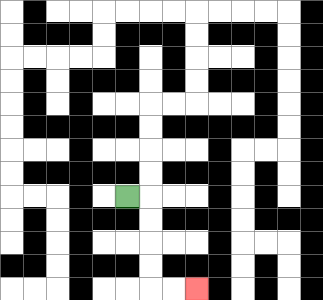{'start': '[5, 8]', 'end': '[8, 12]', 'path_directions': 'R,D,D,D,D,R,R', 'path_coordinates': '[[5, 8], [6, 8], [6, 9], [6, 10], [6, 11], [6, 12], [7, 12], [8, 12]]'}